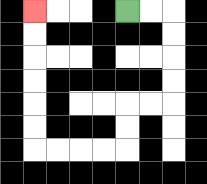{'start': '[5, 0]', 'end': '[1, 0]', 'path_directions': 'R,R,D,D,D,D,L,L,D,D,L,L,L,L,U,U,U,U,U,U', 'path_coordinates': '[[5, 0], [6, 0], [7, 0], [7, 1], [7, 2], [7, 3], [7, 4], [6, 4], [5, 4], [5, 5], [5, 6], [4, 6], [3, 6], [2, 6], [1, 6], [1, 5], [1, 4], [1, 3], [1, 2], [1, 1], [1, 0]]'}